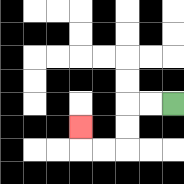{'start': '[7, 4]', 'end': '[3, 5]', 'path_directions': 'L,L,D,D,L,L,U', 'path_coordinates': '[[7, 4], [6, 4], [5, 4], [5, 5], [5, 6], [4, 6], [3, 6], [3, 5]]'}